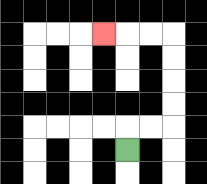{'start': '[5, 6]', 'end': '[4, 1]', 'path_directions': 'U,R,R,U,U,U,U,L,L,L', 'path_coordinates': '[[5, 6], [5, 5], [6, 5], [7, 5], [7, 4], [7, 3], [7, 2], [7, 1], [6, 1], [5, 1], [4, 1]]'}